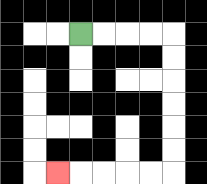{'start': '[3, 1]', 'end': '[2, 7]', 'path_directions': 'R,R,R,R,D,D,D,D,D,D,L,L,L,L,L', 'path_coordinates': '[[3, 1], [4, 1], [5, 1], [6, 1], [7, 1], [7, 2], [7, 3], [7, 4], [7, 5], [7, 6], [7, 7], [6, 7], [5, 7], [4, 7], [3, 7], [2, 7]]'}